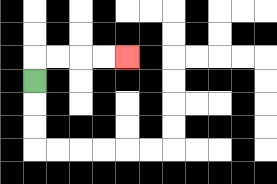{'start': '[1, 3]', 'end': '[5, 2]', 'path_directions': 'U,R,R,R,R', 'path_coordinates': '[[1, 3], [1, 2], [2, 2], [3, 2], [4, 2], [5, 2]]'}